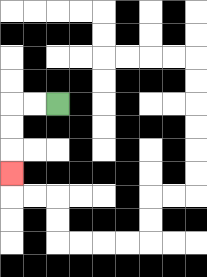{'start': '[2, 4]', 'end': '[0, 7]', 'path_directions': 'L,L,D,D,D', 'path_coordinates': '[[2, 4], [1, 4], [0, 4], [0, 5], [0, 6], [0, 7]]'}